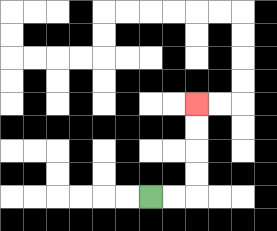{'start': '[6, 8]', 'end': '[8, 4]', 'path_directions': 'R,R,U,U,U,U', 'path_coordinates': '[[6, 8], [7, 8], [8, 8], [8, 7], [8, 6], [8, 5], [8, 4]]'}